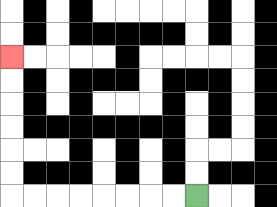{'start': '[8, 8]', 'end': '[0, 2]', 'path_directions': 'L,L,L,L,L,L,L,L,U,U,U,U,U,U', 'path_coordinates': '[[8, 8], [7, 8], [6, 8], [5, 8], [4, 8], [3, 8], [2, 8], [1, 8], [0, 8], [0, 7], [0, 6], [0, 5], [0, 4], [0, 3], [0, 2]]'}